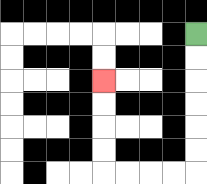{'start': '[8, 1]', 'end': '[4, 3]', 'path_directions': 'D,D,D,D,D,D,L,L,L,L,U,U,U,U', 'path_coordinates': '[[8, 1], [8, 2], [8, 3], [8, 4], [8, 5], [8, 6], [8, 7], [7, 7], [6, 7], [5, 7], [4, 7], [4, 6], [4, 5], [4, 4], [4, 3]]'}